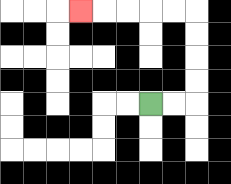{'start': '[6, 4]', 'end': '[3, 0]', 'path_directions': 'R,R,U,U,U,U,L,L,L,L,L', 'path_coordinates': '[[6, 4], [7, 4], [8, 4], [8, 3], [8, 2], [8, 1], [8, 0], [7, 0], [6, 0], [5, 0], [4, 0], [3, 0]]'}